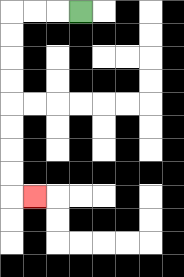{'start': '[3, 0]', 'end': '[1, 8]', 'path_directions': 'L,L,L,D,D,D,D,D,D,D,D,R', 'path_coordinates': '[[3, 0], [2, 0], [1, 0], [0, 0], [0, 1], [0, 2], [0, 3], [0, 4], [0, 5], [0, 6], [0, 7], [0, 8], [1, 8]]'}